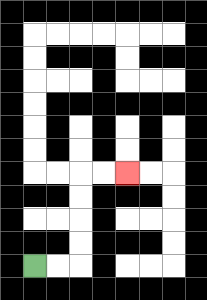{'start': '[1, 11]', 'end': '[5, 7]', 'path_directions': 'R,R,U,U,U,U,R,R', 'path_coordinates': '[[1, 11], [2, 11], [3, 11], [3, 10], [3, 9], [3, 8], [3, 7], [4, 7], [5, 7]]'}